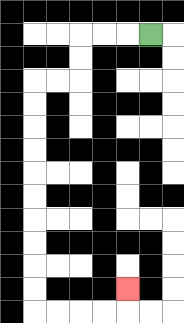{'start': '[6, 1]', 'end': '[5, 12]', 'path_directions': 'L,L,L,D,D,L,L,D,D,D,D,D,D,D,D,D,D,R,R,R,R,U', 'path_coordinates': '[[6, 1], [5, 1], [4, 1], [3, 1], [3, 2], [3, 3], [2, 3], [1, 3], [1, 4], [1, 5], [1, 6], [1, 7], [1, 8], [1, 9], [1, 10], [1, 11], [1, 12], [1, 13], [2, 13], [3, 13], [4, 13], [5, 13], [5, 12]]'}